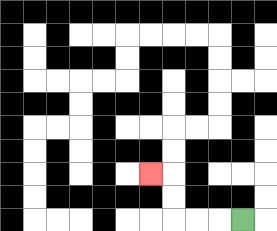{'start': '[10, 9]', 'end': '[6, 7]', 'path_directions': 'L,L,L,U,U,L', 'path_coordinates': '[[10, 9], [9, 9], [8, 9], [7, 9], [7, 8], [7, 7], [6, 7]]'}